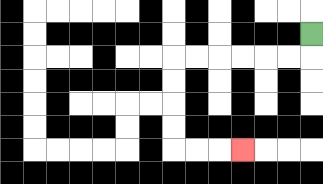{'start': '[13, 1]', 'end': '[10, 6]', 'path_directions': 'D,L,L,L,L,L,L,D,D,D,D,R,R,R', 'path_coordinates': '[[13, 1], [13, 2], [12, 2], [11, 2], [10, 2], [9, 2], [8, 2], [7, 2], [7, 3], [7, 4], [7, 5], [7, 6], [8, 6], [9, 6], [10, 6]]'}